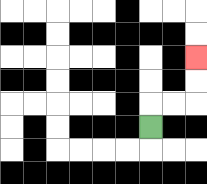{'start': '[6, 5]', 'end': '[8, 2]', 'path_directions': 'U,R,R,U,U', 'path_coordinates': '[[6, 5], [6, 4], [7, 4], [8, 4], [8, 3], [8, 2]]'}